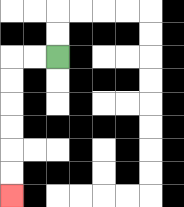{'start': '[2, 2]', 'end': '[0, 8]', 'path_directions': 'L,L,D,D,D,D,D,D', 'path_coordinates': '[[2, 2], [1, 2], [0, 2], [0, 3], [0, 4], [0, 5], [0, 6], [0, 7], [0, 8]]'}